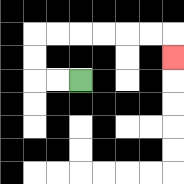{'start': '[3, 3]', 'end': '[7, 2]', 'path_directions': 'L,L,U,U,R,R,R,R,R,R,D', 'path_coordinates': '[[3, 3], [2, 3], [1, 3], [1, 2], [1, 1], [2, 1], [3, 1], [4, 1], [5, 1], [6, 1], [7, 1], [7, 2]]'}